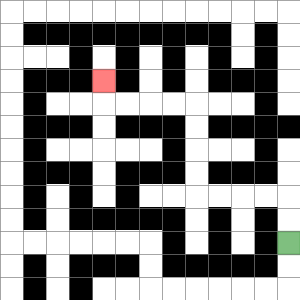{'start': '[12, 10]', 'end': '[4, 3]', 'path_directions': 'U,U,L,L,L,L,U,U,U,U,L,L,L,L,U', 'path_coordinates': '[[12, 10], [12, 9], [12, 8], [11, 8], [10, 8], [9, 8], [8, 8], [8, 7], [8, 6], [8, 5], [8, 4], [7, 4], [6, 4], [5, 4], [4, 4], [4, 3]]'}